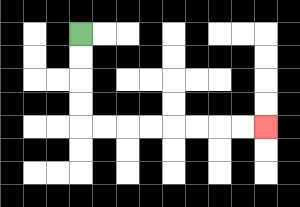{'start': '[3, 1]', 'end': '[11, 5]', 'path_directions': 'D,D,D,D,R,R,R,R,R,R,R,R', 'path_coordinates': '[[3, 1], [3, 2], [3, 3], [3, 4], [3, 5], [4, 5], [5, 5], [6, 5], [7, 5], [8, 5], [9, 5], [10, 5], [11, 5]]'}